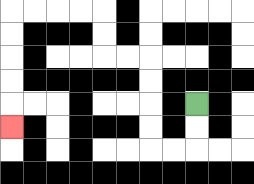{'start': '[8, 4]', 'end': '[0, 5]', 'path_directions': 'D,D,L,L,U,U,U,U,L,L,U,U,L,L,L,L,D,D,D,D,D', 'path_coordinates': '[[8, 4], [8, 5], [8, 6], [7, 6], [6, 6], [6, 5], [6, 4], [6, 3], [6, 2], [5, 2], [4, 2], [4, 1], [4, 0], [3, 0], [2, 0], [1, 0], [0, 0], [0, 1], [0, 2], [0, 3], [0, 4], [0, 5]]'}